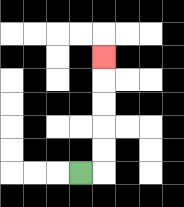{'start': '[3, 7]', 'end': '[4, 2]', 'path_directions': 'R,U,U,U,U,U', 'path_coordinates': '[[3, 7], [4, 7], [4, 6], [4, 5], [4, 4], [4, 3], [4, 2]]'}